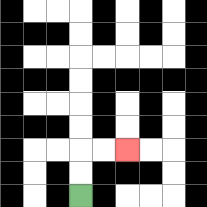{'start': '[3, 8]', 'end': '[5, 6]', 'path_directions': 'U,U,R,R', 'path_coordinates': '[[3, 8], [3, 7], [3, 6], [4, 6], [5, 6]]'}